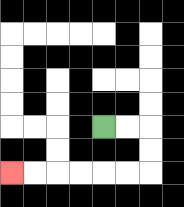{'start': '[4, 5]', 'end': '[0, 7]', 'path_directions': 'R,R,D,D,L,L,L,L,L,L', 'path_coordinates': '[[4, 5], [5, 5], [6, 5], [6, 6], [6, 7], [5, 7], [4, 7], [3, 7], [2, 7], [1, 7], [0, 7]]'}